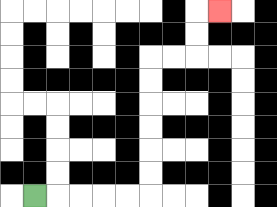{'start': '[1, 8]', 'end': '[9, 0]', 'path_directions': 'R,R,R,R,R,U,U,U,U,U,U,R,R,U,U,R', 'path_coordinates': '[[1, 8], [2, 8], [3, 8], [4, 8], [5, 8], [6, 8], [6, 7], [6, 6], [6, 5], [6, 4], [6, 3], [6, 2], [7, 2], [8, 2], [8, 1], [8, 0], [9, 0]]'}